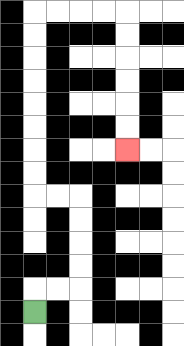{'start': '[1, 13]', 'end': '[5, 6]', 'path_directions': 'U,R,R,U,U,U,U,L,L,U,U,U,U,U,U,U,U,R,R,R,R,D,D,D,D,D,D', 'path_coordinates': '[[1, 13], [1, 12], [2, 12], [3, 12], [3, 11], [3, 10], [3, 9], [3, 8], [2, 8], [1, 8], [1, 7], [1, 6], [1, 5], [1, 4], [1, 3], [1, 2], [1, 1], [1, 0], [2, 0], [3, 0], [4, 0], [5, 0], [5, 1], [5, 2], [5, 3], [5, 4], [5, 5], [5, 6]]'}